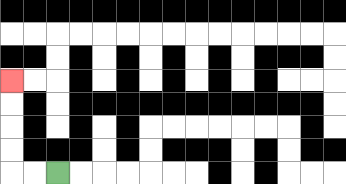{'start': '[2, 7]', 'end': '[0, 3]', 'path_directions': 'L,L,U,U,U,U', 'path_coordinates': '[[2, 7], [1, 7], [0, 7], [0, 6], [0, 5], [0, 4], [0, 3]]'}